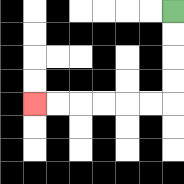{'start': '[7, 0]', 'end': '[1, 4]', 'path_directions': 'D,D,D,D,L,L,L,L,L,L', 'path_coordinates': '[[7, 0], [7, 1], [7, 2], [7, 3], [7, 4], [6, 4], [5, 4], [4, 4], [3, 4], [2, 4], [1, 4]]'}